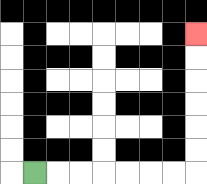{'start': '[1, 7]', 'end': '[8, 1]', 'path_directions': 'R,R,R,R,R,R,R,U,U,U,U,U,U', 'path_coordinates': '[[1, 7], [2, 7], [3, 7], [4, 7], [5, 7], [6, 7], [7, 7], [8, 7], [8, 6], [8, 5], [8, 4], [8, 3], [8, 2], [8, 1]]'}